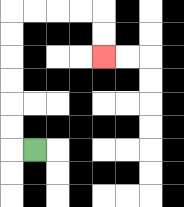{'start': '[1, 6]', 'end': '[4, 2]', 'path_directions': 'L,U,U,U,U,U,U,R,R,R,R,D,D', 'path_coordinates': '[[1, 6], [0, 6], [0, 5], [0, 4], [0, 3], [0, 2], [0, 1], [0, 0], [1, 0], [2, 0], [3, 0], [4, 0], [4, 1], [4, 2]]'}